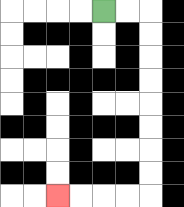{'start': '[4, 0]', 'end': '[2, 8]', 'path_directions': 'R,R,D,D,D,D,D,D,D,D,L,L,L,L', 'path_coordinates': '[[4, 0], [5, 0], [6, 0], [6, 1], [6, 2], [6, 3], [6, 4], [6, 5], [6, 6], [6, 7], [6, 8], [5, 8], [4, 8], [3, 8], [2, 8]]'}